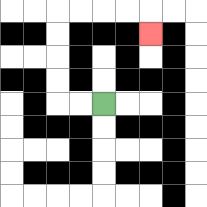{'start': '[4, 4]', 'end': '[6, 1]', 'path_directions': 'L,L,U,U,U,U,R,R,R,R,D', 'path_coordinates': '[[4, 4], [3, 4], [2, 4], [2, 3], [2, 2], [2, 1], [2, 0], [3, 0], [4, 0], [5, 0], [6, 0], [6, 1]]'}